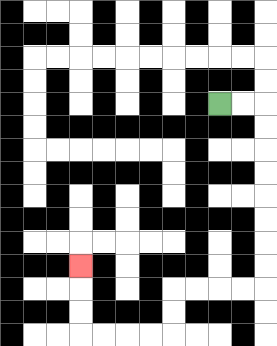{'start': '[9, 4]', 'end': '[3, 11]', 'path_directions': 'R,R,D,D,D,D,D,D,D,D,L,L,L,L,D,D,L,L,L,L,U,U,U', 'path_coordinates': '[[9, 4], [10, 4], [11, 4], [11, 5], [11, 6], [11, 7], [11, 8], [11, 9], [11, 10], [11, 11], [11, 12], [10, 12], [9, 12], [8, 12], [7, 12], [7, 13], [7, 14], [6, 14], [5, 14], [4, 14], [3, 14], [3, 13], [3, 12], [3, 11]]'}